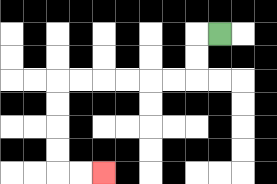{'start': '[9, 1]', 'end': '[4, 7]', 'path_directions': 'L,D,D,L,L,L,L,L,L,D,D,D,D,R,R', 'path_coordinates': '[[9, 1], [8, 1], [8, 2], [8, 3], [7, 3], [6, 3], [5, 3], [4, 3], [3, 3], [2, 3], [2, 4], [2, 5], [2, 6], [2, 7], [3, 7], [4, 7]]'}